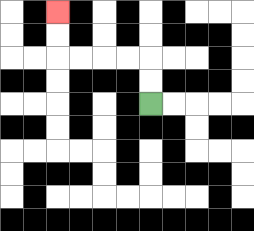{'start': '[6, 4]', 'end': '[2, 0]', 'path_directions': 'U,U,L,L,L,L,U,U', 'path_coordinates': '[[6, 4], [6, 3], [6, 2], [5, 2], [4, 2], [3, 2], [2, 2], [2, 1], [2, 0]]'}